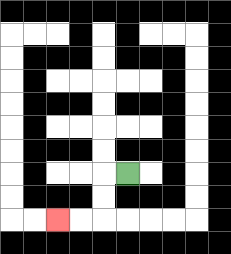{'start': '[5, 7]', 'end': '[2, 9]', 'path_directions': 'L,D,D,L,L', 'path_coordinates': '[[5, 7], [4, 7], [4, 8], [4, 9], [3, 9], [2, 9]]'}